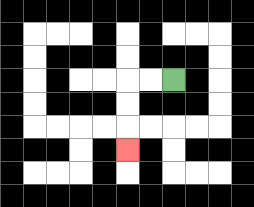{'start': '[7, 3]', 'end': '[5, 6]', 'path_directions': 'L,L,D,D,D', 'path_coordinates': '[[7, 3], [6, 3], [5, 3], [5, 4], [5, 5], [5, 6]]'}